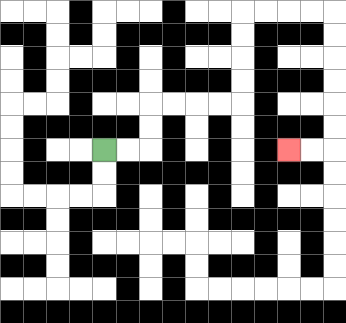{'start': '[4, 6]', 'end': '[12, 6]', 'path_directions': 'R,R,U,U,R,R,R,R,U,U,U,U,R,R,R,R,D,D,D,D,D,D,L,L', 'path_coordinates': '[[4, 6], [5, 6], [6, 6], [6, 5], [6, 4], [7, 4], [8, 4], [9, 4], [10, 4], [10, 3], [10, 2], [10, 1], [10, 0], [11, 0], [12, 0], [13, 0], [14, 0], [14, 1], [14, 2], [14, 3], [14, 4], [14, 5], [14, 6], [13, 6], [12, 6]]'}